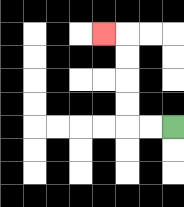{'start': '[7, 5]', 'end': '[4, 1]', 'path_directions': 'L,L,U,U,U,U,L', 'path_coordinates': '[[7, 5], [6, 5], [5, 5], [5, 4], [5, 3], [5, 2], [5, 1], [4, 1]]'}